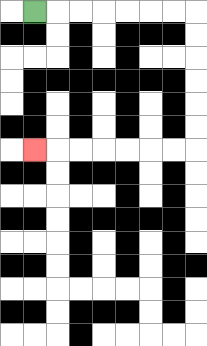{'start': '[1, 0]', 'end': '[1, 6]', 'path_directions': 'R,R,R,R,R,R,R,D,D,D,D,D,D,L,L,L,L,L,L,L', 'path_coordinates': '[[1, 0], [2, 0], [3, 0], [4, 0], [5, 0], [6, 0], [7, 0], [8, 0], [8, 1], [8, 2], [8, 3], [8, 4], [8, 5], [8, 6], [7, 6], [6, 6], [5, 6], [4, 6], [3, 6], [2, 6], [1, 6]]'}